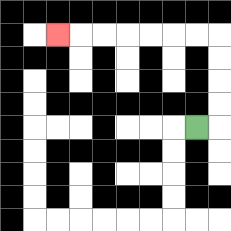{'start': '[8, 5]', 'end': '[2, 1]', 'path_directions': 'R,U,U,U,U,L,L,L,L,L,L,L', 'path_coordinates': '[[8, 5], [9, 5], [9, 4], [9, 3], [9, 2], [9, 1], [8, 1], [7, 1], [6, 1], [5, 1], [4, 1], [3, 1], [2, 1]]'}